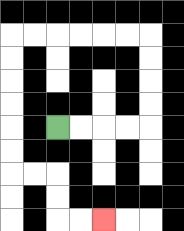{'start': '[2, 5]', 'end': '[4, 9]', 'path_directions': 'R,R,R,R,U,U,U,U,L,L,L,L,L,L,D,D,D,D,D,D,R,R,D,D,R,R', 'path_coordinates': '[[2, 5], [3, 5], [4, 5], [5, 5], [6, 5], [6, 4], [6, 3], [6, 2], [6, 1], [5, 1], [4, 1], [3, 1], [2, 1], [1, 1], [0, 1], [0, 2], [0, 3], [0, 4], [0, 5], [0, 6], [0, 7], [1, 7], [2, 7], [2, 8], [2, 9], [3, 9], [4, 9]]'}